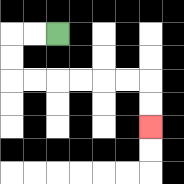{'start': '[2, 1]', 'end': '[6, 5]', 'path_directions': 'L,L,D,D,R,R,R,R,R,R,D,D', 'path_coordinates': '[[2, 1], [1, 1], [0, 1], [0, 2], [0, 3], [1, 3], [2, 3], [3, 3], [4, 3], [5, 3], [6, 3], [6, 4], [6, 5]]'}